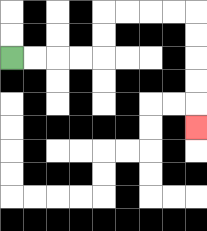{'start': '[0, 2]', 'end': '[8, 5]', 'path_directions': 'R,R,R,R,U,U,R,R,R,R,D,D,D,D,D', 'path_coordinates': '[[0, 2], [1, 2], [2, 2], [3, 2], [4, 2], [4, 1], [4, 0], [5, 0], [6, 0], [7, 0], [8, 0], [8, 1], [8, 2], [8, 3], [8, 4], [8, 5]]'}